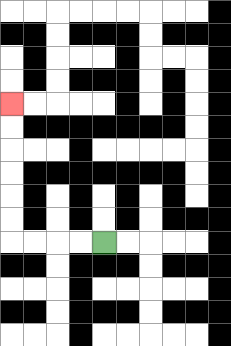{'start': '[4, 10]', 'end': '[0, 4]', 'path_directions': 'L,L,L,L,U,U,U,U,U,U', 'path_coordinates': '[[4, 10], [3, 10], [2, 10], [1, 10], [0, 10], [0, 9], [0, 8], [0, 7], [0, 6], [0, 5], [0, 4]]'}